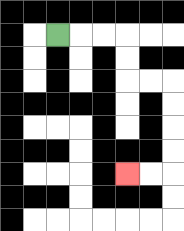{'start': '[2, 1]', 'end': '[5, 7]', 'path_directions': 'R,R,R,D,D,R,R,D,D,D,D,L,L', 'path_coordinates': '[[2, 1], [3, 1], [4, 1], [5, 1], [5, 2], [5, 3], [6, 3], [7, 3], [7, 4], [7, 5], [7, 6], [7, 7], [6, 7], [5, 7]]'}